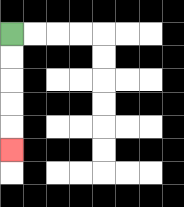{'start': '[0, 1]', 'end': '[0, 6]', 'path_directions': 'D,D,D,D,D', 'path_coordinates': '[[0, 1], [0, 2], [0, 3], [0, 4], [0, 5], [0, 6]]'}